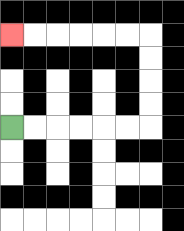{'start': '[0, 5]', 'end': '[0, 1]', 'path_directions': 'R,R,R,R,R,R,U,U,U,U,L,L,L,L,L,L', 'path_coordinates': '[[0, 5], [1, 5], [2, 5], [3, 5], [4, 5], [5, 5], [6, 5], [6, 4], [6, 3], [6, 2], [6, 1], [5, 1], [4, 1], [3, 1], [2, 1], [1, 1], [0, 1]]'}